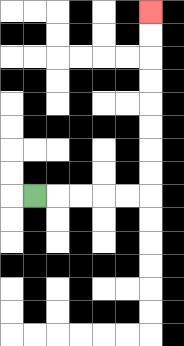{'start': '[1, 8]', 'end': '[6, 0]', 'path_directions': 'R,R,R,R,R,U,U,U,U,U,U,U,U', 'path_coordinates': '[[1, 8], [2, 8], [3, 8], [4, 8], [5, 8], [6, 8], [6, 7], [6, 6], [6, 5], [6, 4], [6, 3], [6, 2], [6, 1], [6, 0]]'}